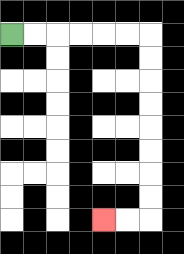{'start': '[0, 1]', 'end': '[4, 9]', 'path_directions': 'R,R,R,R,R,R,D,D,D,D,D,D,D,D,L,L', 'path_coordinates': '[[0, 1], [1, 1], [2, 1], [3, 1], [4, 1], [5, 1], [6, 1], [6, 2], [6, 3], [6, 4], [6, 5], [6, 6], [6, 7], [6, 8], [6, 9], [5, 9], [4, 9]]'}